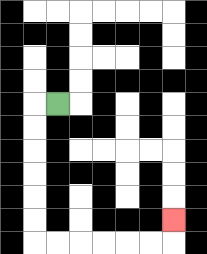{'start': '[2, 4]', 'end': '[7, 9]', 'path_directions': 'L,D,D,D,D,D,D,R,R,R,R,R,R,U', 'path_coordinates': '[[2, 4], [1, 4], [1, 5], [1, 6], [1, 7], [1, 8], [1, 9], [1, 10], [2, 10], [3, 10], [4, 10], [5, 10], [6, 10], [7, 10], [7, 9]]'}